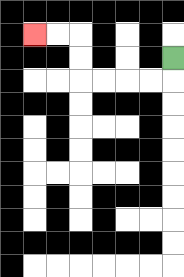{'start': '[7, 2]', 'end': '[1, 1]', 'path_directions': 'D,L,L,L,L,U,U,L,L', 'path_coordinates': '[[7, 2], [7, 3], [6, 3], [5, 3], [4, 3], [3, 3], [3, 2], [3, 1], [2, 1], [1, 1]]'}